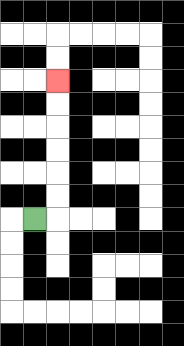{'start': '[1, 9]', 'end': '[2, 3]', 'path_directions': 'R,U,U,U,U,U,U', 'path_coordinates': '[[1, 9], [2, 9], [2, 8], [2, 7], [2, 6], [2, 5], [2, 4], [2, 3]]'}